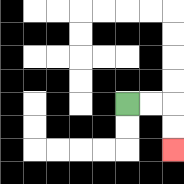{'start': '[5, 4]', 'end': '[7, 6]', 'path_directions': 'R,R,D,D', 'path_coordinates': '[[5, 4], [6, 4], [7, 4], [7, 5], [7, 6]]'}